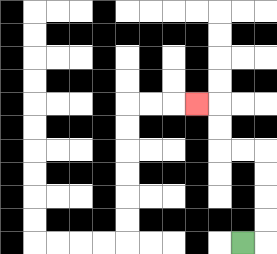{'start': '[10, 10]', 'end': '[8, 4]', 'path_directions': 'R,U,U,U,U,L,L,U,U,L', 'path_coordinates': '[[10, 10], [11, 10], [11, 9], [11, 8], [11, 7], [11, 6], [10, 6], [9, 6], [9, 5], [9, 4], [8, 4]]'}